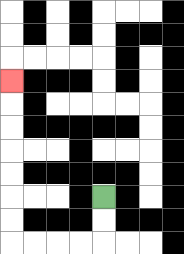{'start': '[4, 8]', 'end': '[0, 3]', 'path_directions': 'D,D,L,L,L,L,U,U,U,U,U,U,U', 'path_coordinates': '[[4, 8], [4, 9], [4, 10], [3, 10], [2, 10], [1, 10], [0, 10], [0, 9], [0, 8], [0, 7], [0, 6], [0, 5], [0, 4], [0, 3]]'}